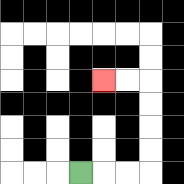{'start': '[3, 7]', 'end': '[4, 3]', 'path_directions': 'R,R,R,U,U,U,U,L,L', 'path_coordinates': '[[3, 7], [4, 7], [5, 7], [6, 7], [6, 6], [6, 5], [6, 4], [6, 3], [5, 3], [4, 3]]'}